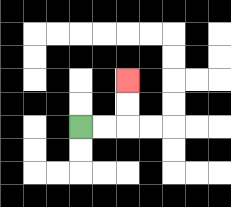{'start': '[3, 5]', 'end': '[5, 3]', 'path_directions': 'R,R,U,U', 'path_coordinates': '[[3, 5], [4, 5], [5, 5], [5, 4], [5, 3]]'}